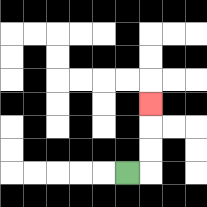{'start': '[5, 7]', 'end': '[6, 4]', 'path_directions': 'R,U,U,U', 'path_coordinates': '[[5, 7], [6, 7], [6, 6], [6, 5], [6, 4]]'}